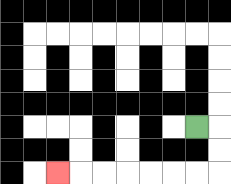{'start': '[8, 5]', 'end': '[2, 7]', 'path_directions': 'R,D,D,L,L,L,L,L,L,L', 'path_coordinates': '[[8, 5], [9, 5], [9, 6], [9, 7], [8, 7], [7, 7], [6, 7], [5, 7], [4, 7], [3, 7], [2, 7]]'}